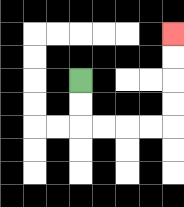{'start': '[3, 3]', 'end': '[7, 1]', 'path_directions': 'D,D,R,R,R,R,U,U,U,U', 'path_coordinates': '[[3, 3], [3, 4], [3, 5], [4, 5], [5, 5], [6, 5], [7, 5], [7, 4], [7, 3], [7, 2], [7, 1]]'}